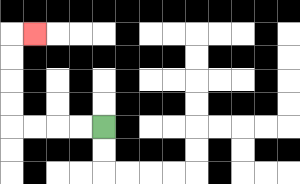{'start': '[4, 5]', 'end': '[1, 1]', 'path_directions': 'L,L,L,L,U,U,U,U,R', 'path_coordinates': '[[4, 5], [3, 5], [2, 5], [1, 5], [0, 5], [0, 4], [0, 3], [0, 2], [0, 1], [1, 1]]'}